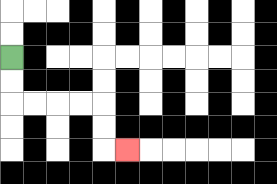{'start': '[0, 2]', 'end': '[5, 6]', 'path_directions': 'D,D,R,R,R,R,D,D,R', 'path_coordinates': '[[0, 2], [0, 3], [0, 4], [1, 4], [2, 4], [3, 4], [4, 4], [4, 5], [4, 6], [5, 6]]'}